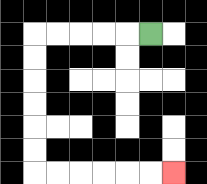{'start': '[6, 1]', 'end': '[7, 7]', 'path_directions': 'L,L,L,L,L,D,D,D,D,D,D,R,R,R,R,R,R', 'path_coordinates': '[[6, 1], [5, 1], [4, 1], [3, 1], [2, 1], [1, 1], [1, 2], [1, 3], [1, 4], [1, 5], [1, 6], [1, 7], [2, 7], [3, 7], [4, 7], [5, 7], [6, 7], [7, 7]]'}